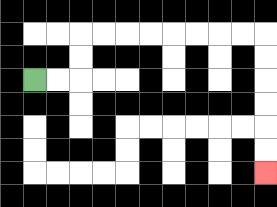{'start': '[1, 3]', 'end': '[11, 7]', 'path_directions': 'R,R,U,U,R,R,R,R,R,R,R,R,D,D,D,D,D,D', 'path_coordinates': '[[1, 3], [2, 3], [3, 3], [3, 2], [3, 1], [4, 1], [5, 1], [6, 1], [7, 1], [8, 1], [9, 1], [10, 1], [11, 1], [11, 2], [11, 3], [11, 4], [11, 5], [11, 6], [11, 7]]'}